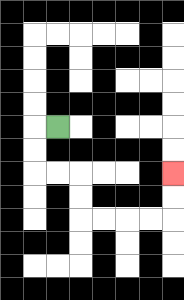{'start': '[2, 5]', 'end': '[7, 7]', 'path_directions': 'L,D,D,R,R,D,D,R,R,R,R,U,U', 'path_coordinates': '[[2, 5], [1, 5], [1, 6], [1, 7], [2, 7], [3, 7], [3, 8], [3, 9], [4, 9], [5, 9], [6, 9], [7, 9], [7, 8], [7, 7]]'}